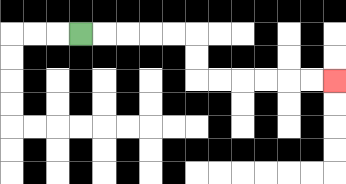{'start': '[3, 1]', 'end': '[14, 3]', 'path_directions': 'R,R,R,R,R,D,D,R,R,R,R,R,R', 'path_coordinates': '[[3, 1], [4, 1], [5, 1], [6, 1], [7, 1], [8, 1], [8, 2], [8, 3], [9, 3], [10, 3], [11, 3], [12, 3], [13, 3], [14, 3]]'}